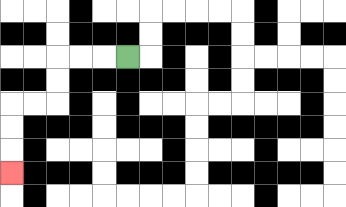{'start': '[5, 2]', 'end': '[0, 7]', 'path_directions': 'L,L,L,D,D,L,L,D,D,D', 'path_coordinates': '[[5, 2], [4, 2], [3, 2], [2, 2], [2, 3], [2, 4], [1, 4], [0, 4], [0, 5], [0, 6], [0, 7]]'}